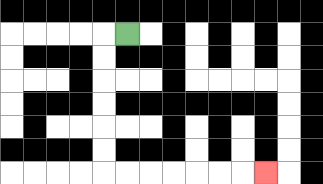{'start': '[5, 1]', 'end': '[11, 7]', 'path_directions': 'L,D,D,D,D,D,D,R,R,R,R,R,R,R', 'path_coordinates': '[[5, 1], [4, 1], [4, 2], [4, 3], [4, 4], [4, 5], [4, 6], [4, 7], [5, 7], [6, 7], [7, 7], [8, 7], [9, 7], [10, 7], [11, 7]]'}